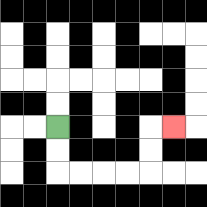{'start': '[2, 5]', 'end': '[7, 5]', 'path_directions': 'D,D,R,R,R,R,U,U,R', 'path_coordinates': '[[2, 5], [2, 6], [2, 7], [3, 7], [4, 7], [5, 7], [6, 7], [6, 6], [6, 5], [7, 5]]'}